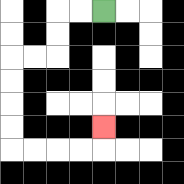{'start': '[4, 0]', 'end': '[4, 5]', 'path_directions': 'L,L,D,D,L,L,D,D,D,D,R,R,R,R,U', 'path_coordinates': '[[4, 0], [3, 0], [2, 0], [2, 1], [2, 2], [1, 2], [0, 2], [0, 3], [0, 4], [0, 5], [0, 6], [1, 6], [2, 6], [3, 6], [4, 6], [4, 5]]'}